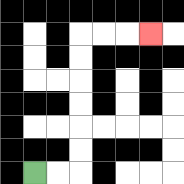{'start': '[1, 7]', 'end': '[6, 1]', 'path_directions': 'R,R,U,U,U,U,U,U,R,R,R', 'path_coordinates': '[[1, 7], [2, 7], [3, 7], [3, 6], [3, 5], [3, 4], [3, 3], [3, 2], [3, 1], [4, 1], [5, 1], [6, 1]]'}